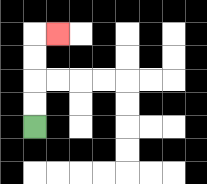{'start': '[1, 5]', 'end': '[2, 1]', 'path_directions': 'U,U,U,U,R', 'path_coordinates': '[[1, 5], [1, 4], [1, 3], [1, 2], [1, 1], [2, 1]]'}